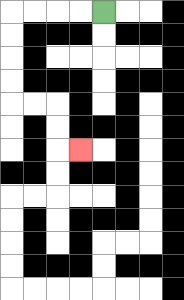{'start': '[4, 0]', 'end': '[3, 6]', 'path_directions': 'L,L,L,L,D,D,D,D,R,R,D,D,R', 'path_coordinates': '[[4, 0], [3, 0], [2, 0], [1, 0], [0, 0], [0, 1], [0, 2], [0, 3], [0, 4], [1, 4], [2, 4], [2, 5], [2, 6], [3, 6]]'}